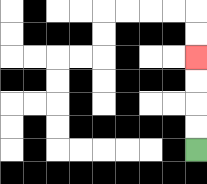{'start': '[8, 6]', 'end': '[8, 2]', 'path_directions': 'U,U,U,U', 'path_coordinates': '[[8, 6], [8, 5], [8, 4], [8, 3], [8, 2]]'}